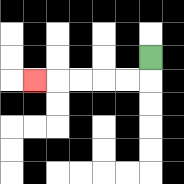{'start': '[6, 2]', 'end': '[1, 3]', 'path_directions': 'D,L,L,L,L,L', 'path_coordinates': '[[6, 2], [6, 3], [5, 3], [4, 3], [3, 3], [2, 3], [1, 3]]'}